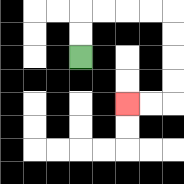{'start': '[3, 2]', 'end': '[5, 4]', 'path_directions': 'U,U,R,R,R,R,D,D,D,D,L,L', 'path_coordinates': '[[3, 2], [3, 1], [3, 0], [4, 0], [5, 0], [6, 0], [7, 0], [7, 1], [7, 2], [7, 3], [7, 4], [6, 4], [5, 4]]'}